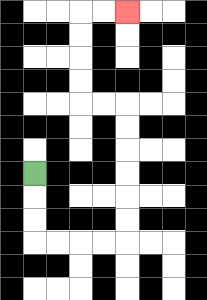{'start': '[1, 7]', 'end': '[5, 0]', 'path_directions': 'D,D,D,R,R,R,R,U,U,U,U,U,U,L,L,U,U,U,U,R,R', 'path_coordinates': '[[1, 7], [1, 8], [1, 9], [1, 10], [2, 10], [3, 10], [4, 10], [5, 10], [5, 9], [5, 8], [5, 7], [5, 6], [5, 5], [5, 4], [4, 4], [3, 4], [3, 3], [3, 2], [3, 1], [3, 0], [4, 0], [5, 0]]'}